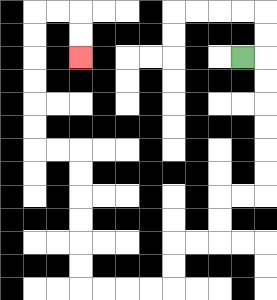{'start': '[10, 2]', 'end': '[3, 2]', 'path_directions': 'R,D,D,D,D,D,D,L,L,D,D,L,L,D,D,L,L,L,L,U,U,U,U,U,U,L,L,U,U,U,U,U,U,R,R,D,D', 'path_coordinates': '[[10, 2], [11, 2], [11, 3], [11, 4], [11, 5], [11, 6], [11, 7], [11, 8], [10, 8], [9, 8], [9, 9], [9, 10], [8, 10], [7, 10], [7, 11], [7, 12], [6, 12], [5, 12], [4, 12], [3, 12], [3, 11], [3, 10], [3, 9], [3, 8], [3, 7], [3, 6], [2, 6], [1, 6], [1, 5], [1, 4], [1, 3], [1, 2], [1, 1], [1, 0], [2, 0], [3, 0], [3, 1], [3, 2]]'}